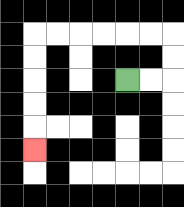{'start': '[5, 3]', 'end': '[1, 6]', 'path_directions': 'R,R,U,U,L,L,L,L,L,L,D,D,D,D,D', 'path_coordinates': '[[5, 3], [6, 3], [7, 3], [7, 2], [7, 1], [6, 1], [5, 1], [4, 1], [3, 1], [2, 1], [1, 1], [1, 2], [1, 3], [1, 4], [1, 5], [1, 6]]'}